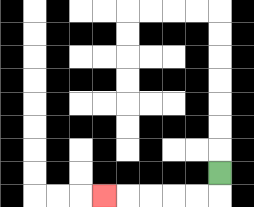{'start': '[9, 7]', 'end': '[4, 8]', 'path_directions': 'D,L,L,L,L,L', 'path_coordinates': '[[9, 7], [9, 8], [8, 8], [7, 8], [6, 8], [5, 8], [4, 8]]'}